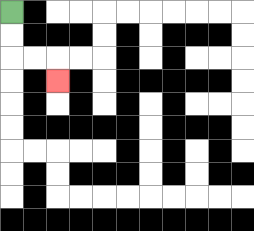{'start': '[0, 0]', 'end': '[2, 3]', 'path_directions': 'D,D,R,R,D', 'path_coordinates': '[[0, 0], [0, 1], [0, 2], [1, 2], [2, 2], [2, 3]]'}